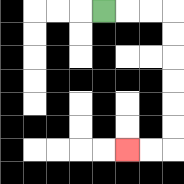{'start': '[4, 0]', 'end': '[5, 6]', 'path_directions': 'R,R,R,D,D,D,D,D,D,L,L', 'path_coordinates': '[[4, 0], [5, 0], [6, 0], [7, 0], [7, 1], [7, 2], [7, 3], [7, 4], [7, 5], [7, 6], [6, 6], [5, 6]]'}